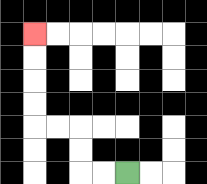{'start': '[5, 7]', 'end': '[1, 1]', 'path_directions': 'L,L,U,U,L,L,U,U,U,U', 'path_coordinates': '[[5, 7], [4, 7], [3, 7], [3, 6], [3, 5], [2, 5], [1, 5], [1, 4], [1, 3], [1, 2], [1, 1]]'}